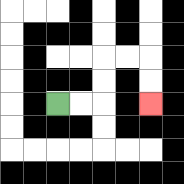{'start': '[2, 4]', 'end': '[6, 4]', 'path_directions': 'R,R,U,U,R,R,D,D', 'path_coordinates': '[[2, 4], [3, 4], [4, 4], [4, 3], [4, 2], [5, 2], [6, 2], [6, 3], [6, 4]]'}